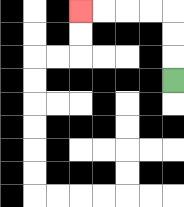{'start': '[7, 3]', 'end': '[3, 0]', 'path_directions': 'U,U,U,L,L,L,L', 'path_coordinates': '[[7, 3], [7, 2], [7, 1], [7, 0], [6, 0], [5, 0], [4, 0], [3, 0]]'}